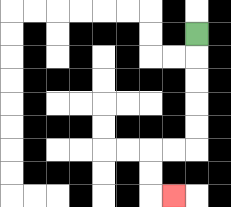{'start': '[8, 1]', 'end': '[7, 8]', 'path_directions': 'D,D,D,D,D,L,L,D,D,R', 'path_coordinates': '[[8, 1], [8, 2], [8, 3], [8, 4], [8, 5], [8, 6], [7, 6], [6, 6], [6, 7], [6, 8], [7, 8]]'}